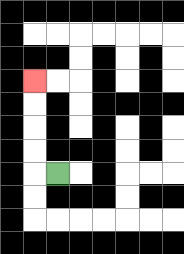{'start': '[2, 7]', 'end': '[1, 3]', 'path_directions': 'L,U,U,U,U', 'path_coordinates': '[[2, 7], [1, 7], [1, 6], [1, 5], [1, 4], [1, 3]]'}